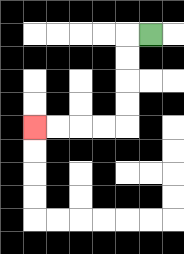{'start': '[6, 1]', 'end': '[1, 5]', 'path_directions': 'L,D,D,D,D,L,L,L,L', 'path_coordinates': '[[6, 1], [5, 1], [5, 2], [5, 3], [5, 4], [5, 5], [4, 5], [3, 5], [2, 5], [1, 5]]'}